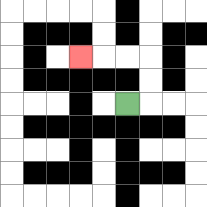{'start': '[5, 4]', 'end': '[3, 2]', 'path_directions': 'R,U,U,L,L,L', 'path_coordinates': '[[5, 4], [6, 4], [6, 3], [6, 2], [5, 2], [4, 2], [3, 2]]'}